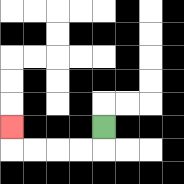{'start': '[4, 5]', 'end': '[0, 5]', 'path_directions': 'D,L,L,L,L,U', 'path_coordinates': '[[4, 5], [4, 6], [3, 6], [2, 6], [1, 6], [0, 6], [0, 5]]'}